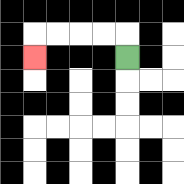{'start': '[5, 2]', 'end': '[1, 2]', 'path_directions': 'U,L,L,L,L,D', 'path_coordinates': '[[5, 2], [5, 1], [4, 1], [3, 1], [2, 1], [1, 1], [1, 2]]'}